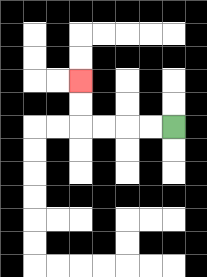{'start': '[7, 5]', 'end': '[3, 3]', 'path_directions': 'L,L,L,L,U,U', 'path_coordinates': '[[7, 5], [6, 5], [5, 5], [4, 5], [3, 5], [3, 4], [3, 3]]'}